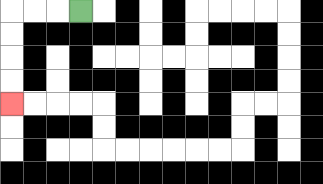{'start': '[3, 0]', 'end': '[0, 4]', 'path_directions': 'L,L,L,D,D,D,D', 'path_coordinates': '[[3, 0], [2, 0], [1, 0], [0, 0], [0, 1], [0, 2], [0, 3], [0, 4]]'}